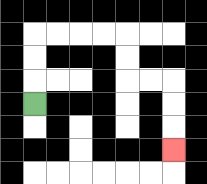{'start': '[1, 4]', 'end': '[7, 6]', 'path_directions': 'U,U,U,R,R,R,R,D,D,R,R,D,D,D', 'path_coordinates': '[[1, 4], [1, 3], [1, 2], [1, 1], [2, 1], [3, 1], [4, 1], [5, 1], [5, 2], [5, 3], [6, 3], [7, 3], [7, 4], [7, 5], [7, 6]]'}